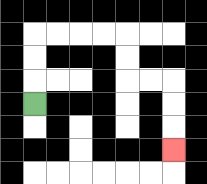{'start': '[1, 4]', 'end': '[7, 6]', 'path_directions': 'U,U,U,R,R,R,R,D,D,R,R,D,D,D', 'path_coordinates': '[[1, 4], [1, 3], [1, 2], [1, 1], [2, 1], [3, 1], [4, 1], [5, 1], [5, 2], [5, 3], [6, 3], [7, 3], [7, 4], [7, 5], [7, 6]]'}